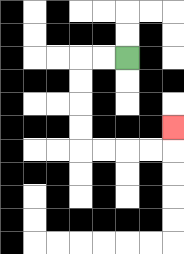{'start': '[5, 2]', 'end': '[7, 5]', 'path_directions': 'L,L,D,D,D,D,R,R,R,R,U', 'path_coordinates': '[[5, 2], [4, 2], [3, 2], [3, 3], [3, 4], [3, 5], [3, 6], [4, 6], [5, 6], [6, 6], [7, 6], [7, 5]]'}